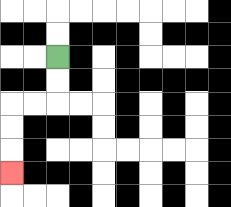{'start': '[2, 2]', 'end': '[0, 7]', 'path_directions': 'D,D,L,L,D,D,D', 'path_coordinates': '[[2, 2], [2, 3], [2, 4], [1, 4], [0, 4], [0, 5], [0, 6], [0, 7]]'}